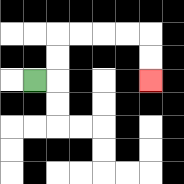{'start': '[1, 3]', 'end': '[6, 3]', 'path_directions': 'R,U,U,R,R,R,R,D,D', 'path_coordinates': '[[1, 3], [2, 3], [2, 2], [2, 1], [3, 1], [4, 1], [5, 1], [6, 1], [6, 2], [6, 3]]'}